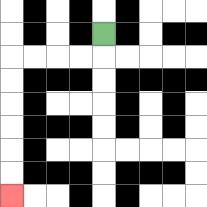{'start': '[4, 1]', 'end': '[0, 8]', 'path_directions': 'D,L,L,L,L,D,D,D,D,D,D', 'path_coordinates': '[[4, 1], [4, 2], [3, 2], [2, 2], [1, 2], [0, 2], [0, 3], [0, 4], [0, 5], [0, 6], [0, 7], [0, 8]]'}